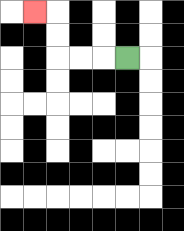{'start': '[5, 2]', 'end': '[1, 0]', 'path_directions': 'L,L,L,U,U,L', 'path_coordinates': '[[5, 2], [4, 2], [3, 2], [2, 2], [2, 1], [2, 0], [1, 0]]'}